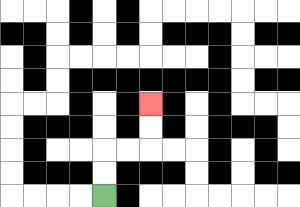{'start': '[4, 8]', 'end': '[6, 4]', 'path_directions': 'U,U,R,R,U,U', 'path_coordinates': '[[4, 8], [4, 7], [4, 6], [5, 6], [6, 6], [6, 5], [6, 4]]'}